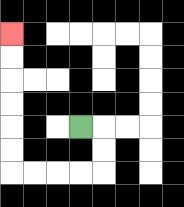{'start': '[3, 5]', 'end': '[0, 1]', 'path_directions': 'R,D,D,L,L,L,L,U,U,U,U,U,U', 'path_coordinates': '[[3, 5], [4, 5], [4, 6], [4, 7], [3, 7], [2, 7], [1, 7], [0, 7], [0, 6], [0, 5], [0, 4], [0, 3], [0, 2], [0, 1]]'}